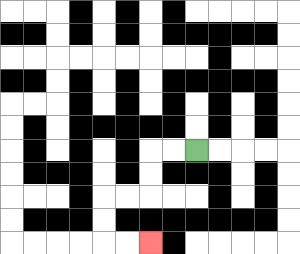{'start': '[8, 6]', 'end': '[6, 10]', 'path_directions': 'L,L,D,D,L,L,D,D,R,R', 'path_coordinates': '[[8, 6], [7, 6], [6, 6], [6, 7], [6, 8], [5, 8], [4, 8], [4, 9], [4, 10], [5, 10], [6, 10]]'}